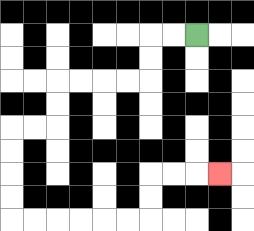{'start': '[8, 1]', 'end': '[9, 7]', 'path_directions': 'L,L,D,D,L,L,L,L,D,D,L,L,D,D,D,D,R,R,R,R,R,R,U,U,R,R,R', 'path_coordinates': '[[8, 1], [7, 1], [6, 1], [6, 2], [6, 3], [5, 3], [4, 3], [3, 3], [2, 3], [2, 4], [2, 5], [1, 5], [0, 5], [0, 6], [0, 7], [0, 8], [0, 9], [1, 9], [2, 9], [3, 9], [4, 9], [5, 9], [6, 9], [6, 8], [6, 7], [7, 7], [8, 7], [9, 7]]'}